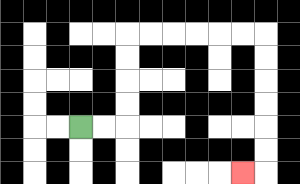{'start': '[3, 5]', 'end': '[10, 7]', 'path_directions': 'R,R,U,U,U,U,R,R,R,R,R,R,D,D,D,D,D,D,L', 'path_coordinates': '[[3, 5], [4, 5], [5, 5], [5, 4], [5, 3], [5, 2], [5, 1], [6, 1], [7, 1], [8, 1], [9, 1], [10, 1], [11, 1], [11, 2], [11, 3], [11, 4], [11, 5], [11, 6], [11, 7], [10, 7]]'}